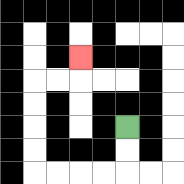{'start': '[5, 5]', 'end': '[3, 2]', 'path_directions': 'D,D,L,L,L,L,U,U,U,U,R,R,U', 'path_coordinates': '[[5, 5], [5, 6], [5, 7], [4, 7], [3, 7], [2, 7], [1, 7], [1, 6], [1, 5], [1, 4], [1, 3], [2, 3], [3, 3], [3, 2]]'}